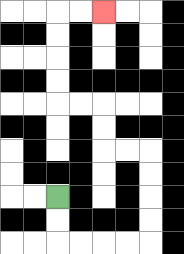{'start': '[2, 8]', 'end': '[4, 0]', 'path_directions': 'D,D,R,R,R,R,U,U,U,U,L,L,U,U,L,L,U,U,U,U,R,R', 'path_coordinates': '[[2, 8], [2, 9], [2, 10], [3, 10], [4, 10], [5, 10], [6, 10], [6, 9], [6, 8], [6, 7], [6, 6], [5, 6], [4, 6], [4, 5], [4, 4], [3, 4], [2, 4], [2, 3], [2, 2], [2, 1], [2, 0], [3, 0], [4, 0]]'}